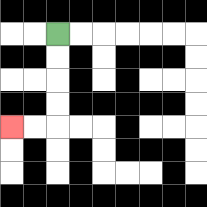{'start': '[2, 1]', 'end': '[0, 5]', 'path_directions': 'D,D,D,D,L,L', 'path_coordinates': '[[2, 1], [2, 2], [2, 3], [2, 4], [2, 5], [1, 5], [0, 5]]'}